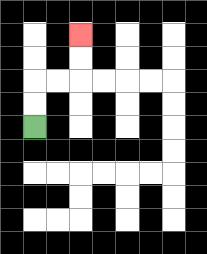{'start': '[1, 5]', 'end': '[3, 1]', 'path_directions': 'U,U,R,R,U,U', 'path_coordinates': '[[1, 5], [1, 4], [1, 3], [2, 3], [3, 3], [3, 2], [3, 1]]'}